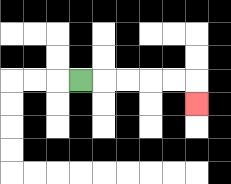{'start': '[3, 3]', 'end': '[8, 4]', 'path_directions': 'R,R,R,R,R,D', 'path_coordinates': '[[3, 3], [4, 3], [5, 3], [6, 3], [7, 3], [8, 3], [8, 4]]'}